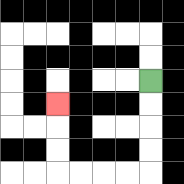{'start': '[6, 3]', 'end': '[2, 4]', 'path_directions': 'D,D,D,D,L,L,L,L,U,U,U', 'path_coordinates': '[[6, 3], [6, 4], [6, 5], [6, 6], [6, 7], [5, 7], [4, 7], [3, 7], [2, 7], [2, 6], [2, 5], [2, 4]]'}